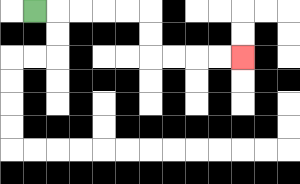{'start': '[1, 0]', 'end': '[10, 2]', 'path_directions': 'R,R,R,R,R,D,D,R,R,R,R', 'path_coordinates': '[[1, 0], [2, 0], [3, 0], [4, 0], [5, 0], [6, 0], [6, 1], [6, 2], [7, 2], [8, 2], [9, 2], [10, 2]]'}